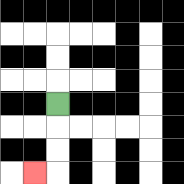{'start': '[2, 4]', 'end': '[1, 7]', 'path_directions': 'D,D,D,L', 'path_coordinates': '[[2, 4], [2, 5], [2, 6], [2, 7], [1, 7]]'}